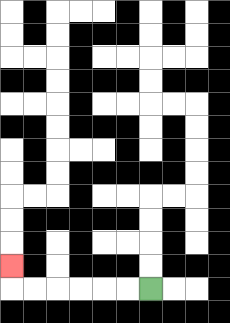{'start': '[6, 12]', 'end': '[0, 11]', 'path_directions': 'L,L,L,L,L,L,U', 'path_coordinates': '[[6, 12], [5, 12], [4, 12], [3, 12], [2, 12], [1, 12], [0, 12], [0, 11]]'}